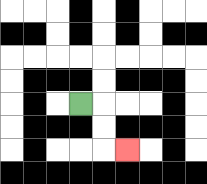{'start': '[3, 4]', 'end': '[5, 6]', 'path_directions': 'R,D,D,R', 'path_coordinates': '[[3, 4], [4, 4], [4, 5], [4, 6], [5, 6]]'}